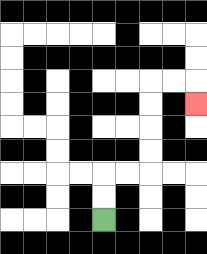{'start': '[4, 9]', 'end': '[8, 4]', 'path_directions': 'U,U,R,R,U,U,U,U,R,R,D', 'path_coordinates': '[[4, 9], [4, 8], [4, 7], [5, 7], [6, 7], [6, 6], [6, 5], [6, 4], [6, 3], [7, 3], [8, 3], [8, 4]]'}